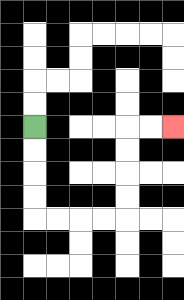{'start': '[1, 5]', 'end': '[7, 5]', 'path_directions': 'D,D,D,D,R,R,R,R,U,U,U,U,R,R', 'path_coordinates': '[[1, 5], [1, 6], [1, 7], [1, 8], [1, 9], [2, 9], [3, 9], [4, 9], [5, 9], [5, 8], [5, 7], [5, 6], [5, 5], [6, 5], [7, 5]]'}